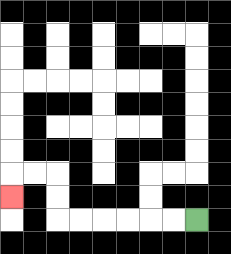{'start': '[8, 9]', 'end': '[0, 8]', 'path_directions': 'L,L,L,L,L,L,U,U,L,L,D', 'path_coordinates': '[[8, 9], [7, 9], [6, 9], [5, 9], [4, 9], [3, 9], [2, 9], [2, 8], [2, 7], [1, 7], [0, 7], [0, 8]]'}